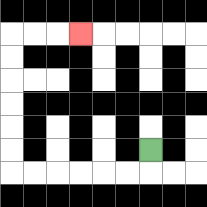{'start': '[6, 6]', 'end': '[3, 1]', 'path_directions': 'D,L,L,L,L,L,L,U,U,U,U,U,U,R,R,R', 'path_coordinates': '[[6, 6], [6, 7], [5, 7], [4, 7], [3, 7], [2, 7], [1, 7], [0, 7], [0, 6], [0, 5], [0, 4], [0, 3], [0, 2], [0, 1], [1, 1], [2, 1], [3, 1]]'}